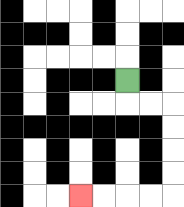{'start': '[5, 3]', 'end': '[3, 8]', 'path_directions': 'D,R,R,D,D,D,D,L,L,L,L', 'path_coordinates': '[[5, 3], [5, 4], [6, 4], [7, 4], [7, 5], [7, 6], [7, 7], [7, 8], [6, 8], [5, 8], [4, 8], [3, 8]]'}